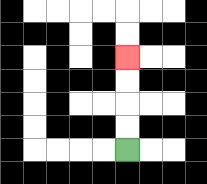{'start': '[5, 6]', 'end': '[5, 2]', 'path_directions': 'U,U,U,U', 'path_coordinates': '[[5, 6], [5, 5], [5, 4], [5, 3], [5, 2]]'}